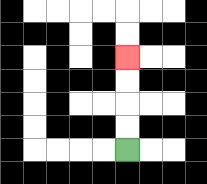{'start': '[5, 6]', 'end': '[5, 2]', 'path_directions': 'U,U,U,U', 'path_coordinates': '[[5, 6], [5, 5], [5, 4], [5, 3], [5, 2]]'}